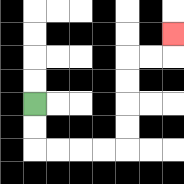{'start': '[1, 4]', 'end': '[7, 1]', 'path_directions': 'D,D,R,R,R,R,U,U,U,U,R,R,U', 'path_coordinates': '[[1, 4], [1, 5], [1, 6], [2, 6], [3, 6], [4, 6], [5, 6], [5, 5], [5, 4], [5, 3], [5, 2], [6, 2], [7, 2], [7, 1]]'}